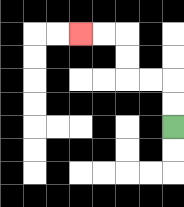{'start': '[7, 5]', 'end': '[3, 1]', 'path_directions': 'U,U,L,L,U,U,L,L', 'path_coordinates': '[[7, 5], [7, 4], [7, 3], [6, 3], [5, 3], [5, 2], [5, 1], [4, 1], [3, 1]]'}